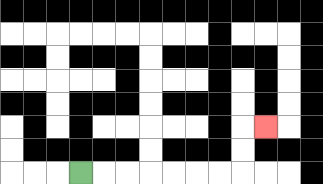{'start': '[3, 7]', 'end': '[11, 5]', 'path_directions': 'R,R,R,R,R,R,R,U,U,R', 'path_coordinates': '[[3, 7], [4, 7], [5, 7], [6, 7], [7, 7], [8, 7], [9, 7], [10, 7], [10, 6], [10, 5], [11, 5]]'}